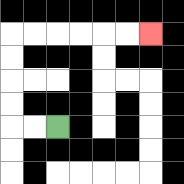{'start': '[2, 5]', 'end': '[6, 1]', 'path_directions': 'L,L,U,U,U,U,R,R,R,R,R,R', 'path_coordinates': '[[2, 5], [1, 5], [0, 5], [0, 4], [0, 3], [0, 2], [0, 1], [1, 1], [2, 1], [3, 1], [4, 1], [5, 1], [6, 1]]'}